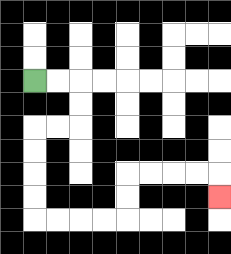{'start': '[1, 3]', 'end': '[9, 8]', 'path_directions': 'R,R,D,D,L,L,D,D,D,D,R,R,R,R,U,U,R,R,R,R,D', 'path_coordinates': '[[1, 3], [2, 3], [3, 3], [3, 4], [3, 5], [2, 5], [1, 5], [1, 6], [1, 7], [1, 8], [1, 9], [2, 9], [3, 9], [4, 9], [5, 9], [5, 8], [5, 7], [6, 7], [7, 7], [8, 7], [9, 7], [9, 8]]'}